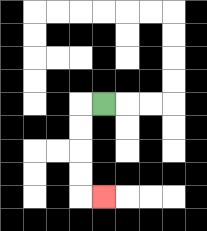{'start': '[4, 4]', 'end': '[4, 8]', 'path_directions': 'L,D,D,D,D,R', 'path_coordinates': '[[4, 4], [3, 4], [3, 5], [3, 6], [3, 7], [3, 8], [4, 8]]'}